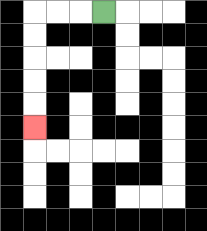{'start': '[4, 0]', 'end': '[1, 5]', 'path_directions': 'L,L,L,D,D,D,D,D', 'path_coordinates': '[[4, 0], [3, 0], [2, 0], [1, 0], [1, 1], [1, 2], [1, 3], [1, 4], [1, 5]]'}